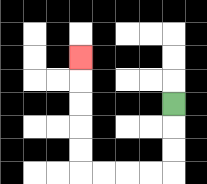{'start': '[7, 4]', 'end': '[3, 2]', 'path_directions': 'D,D,D,L,L,L,L,U,U,U,U,U', 'path_coordinates': '[[7, 4], [7, 5], [7, 6], [7, 7], [6, 7], [5, 7], [4, 7], [3, 7], [3, 6], [3, 5], [3, 4], [3, 3], [3, 2]]'}